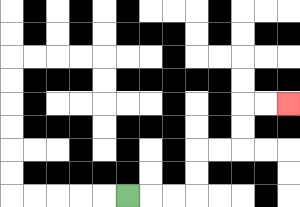{'start': '[5, 8]', 'end': '[12, 4]', 'path_directions': 'R,R,R,U,U,R,R,U,U,R,R', 'path_coordinates': '[[5, 8], [6, 8], [7, 8], [8, 8], [8, 7], [8, 6], [9, 6], [10, 6], [10, 5], [10, 4], [11, 4], [12, 4]]'}